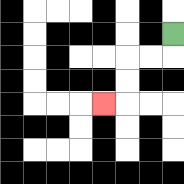{'start': '[7, 1]', 'end': '[4, 4]', 'path_directions': 'D,L,L,D,D,L', 'path_coordinates': '[[7, 1], [7, 2], [6, 2], [5, 2], [5, 3], [5, 4], [4, 4]]'}